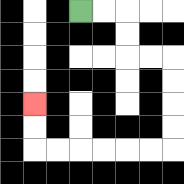{'start': '[3, 0]', 'end': '[1, 4]', 'path_directions': 'R,R,D,D,R,R,D,D,D,D,L,L,L,L,L,L,U,U', 'path_coordinates': '[[3, 0], [4, 0], [5, 0], [5, 1], [5, 2], [6, 2], [7, 2], [7, 3], [7, 4], [7, 5], [7, 6], [6, 6], [5, 6], [4, 6], [3, 6], [2, 6], [1, 6], [1, 5], [1, 4]]'}